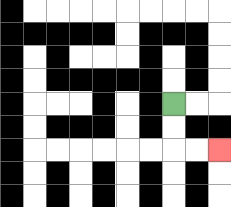{'start': '[7, 4]', 'end': '[9, 6]', 'path_directions': 'D,D,R,R', 'path_coordinates': '[[7, 4], [7, 5], [7, 6], [8, 6], [9, 6]]'}